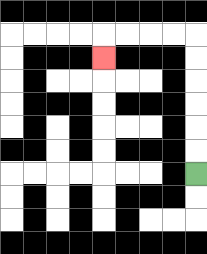{'start': '[8, 7]', 'end': '[4, 2]', 'path_directions': 'U,U,U,U,U,U,L,L,L,L,D', 'path_coordinates': '[[8, 7], [8, 6], [8, 5], [8, 4], [8, 3], [8, 2], [8, 1], [7, 1], [6, 1], [5, 1], [4, 1], [4, 2]]'}